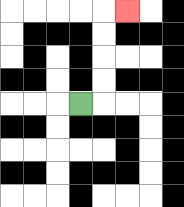{'start': '[3, 4]', 'end': '[5, 0]', 'path_directions': 'R,U,U,U,U,R', 'path_coordinates': '[[3, 4], [4, 4], [4, 3], [4, 2], [4, 1], [4, 0], [5, 0]]'}